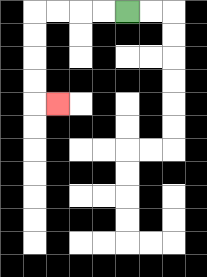{'start': '[5, 0]', 'end': '[2, 4]', 'path_directions': 'L,L,L,L,D,D,D,D,R', 'path_coordinates': '[[5, 0], [4, 0], [3, 0], [2, 0], [1, 0], [1, 1], [1, 2], [1, 3], [1, 4], [2, 4]]'}